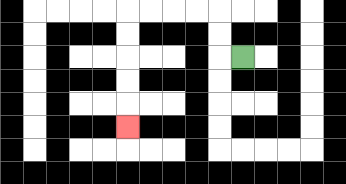{'start': '[10, 2]', 'end': '[5, 5]', 'path_directions': 'L,U,U,L,L,L,L,D,D,D,D,D', 'path_coordinates': '[[10, 2], [9, 2], [9, 1], [9, 0], [8, 0], [7, 0], [6, 0], [5, 0], [5, 1], [5, 2], [5, 3], [5, 4], [5, 5]]'}